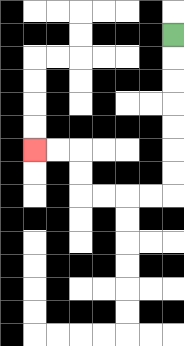{'start': '[7, 1]', 'end': '[1, 6]', 'path_directions': 'D,D,D,D,D,D,D,L,L,L,L,U,U,L,L', 'path_coordinates': '[[7, 1], [7, 2], [7, 3], [7, 4], [7, 5], [7, 6], [7, 7], [7, 8], [6, 8], [5, 8], [4, 8], [3, 8], [3, 7], [3, 6], [2, 6], [1, 6]]'}